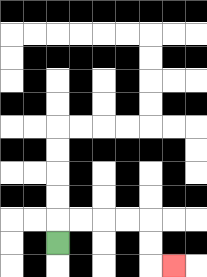{'start': '[2, 10]', 'end': '[7, 11]', 'path_directions': 'U,R,R,R,R,D,D,R', 'path_coordinates': '[[2, 10], [2, 9], [3, 9], [4, 9], [5, 9], [6, 9], [6, 10], [6, 11], [7, 11]]'}